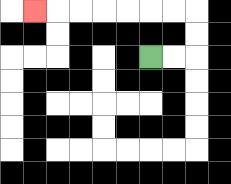{'start': '[6, 2]', 'end': '[1, 0]', 'path_directions': 'R,R,U,U,L,L,L,L,L,L,L', 'path_coordinates': '[[6, 2], [7, 2], [8, 2], [8, 1], [8, 0], [7, 0], [6, 0], [5, 0], [4, 0], [3, 0], [2, 0], [1, 0]]'}